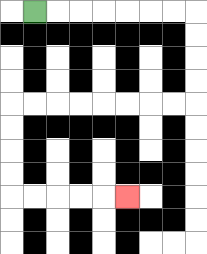{'start': '[1, 0]', 'end': '[5, 8]', 'path_directions': 'R,R,R,R,R,R,R,D,D,D,D,L,L,L,L,L,L,L,L,D,D,D,D,R,R,R,R,R', 'path_coordinates': '[[1, 0], [2, 0], [3, 0], [4, 0], [5, 0], [6, 0], [7, 0], [8, 0], [8, 1], [8, 2], [8, 3], [8, 4], [7, 4], [6, 4], [5, 4], [4, 4], [3, 4], [2, 4], [1, 4], [0, 4], [0, 5], [0, 6], [0, 7], [0, 8], [1, 8], [2, 8], [3, 8], [4, 8], [5, 8]]'}